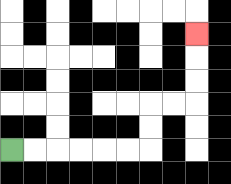{'start': '[0, 6]', 'end': '[8, 1]', 'path_directions': 'R,R,R,R,R,R,U,U,R,R,U,U,U', 'path_coordinates': '[[0, 6], [1, 6], [2, 6], [3, 6], [4, 6], [5, 6], [6, 6], [6, 5], [6, 4], [7, 4], [8, 4], [8, 3], [8, 2], [8, 1]]'}